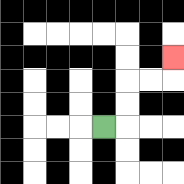{'start': '[4, 5]', 'end': '[7, 2]', 'path_directions': 'R,U,U,R,R,U', 'path_coordinates': '[[4, 5], [5, 5], [5, 4], [5, 3], [6, 3], [7, 3], [7, 2]]'}